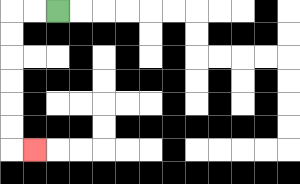{'start': '[2, 0]', 'end': '[1, 6]', 'path_directions': 'L,L,D,D,D,D,D,D,R', 'path_coordinates': '[[2, 0], [1, 0], [0, 0], [0, 1], [0, 2], [0, 3], [0, 4], [0, 5], [0, 6], [1, 6]]'}